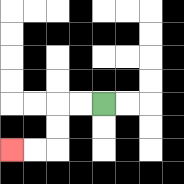{'start': '[4, 4]', 'end': '[0, 6]', 'path_directions': 'L,L,D,D,L,L', 'path_coordinates': '[[4, 4], [3, 4], [2, 4], [2, 5], [2, 6], [1, 6], [0, 6]]'}